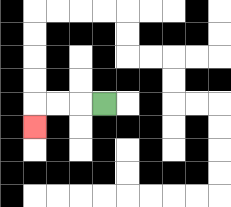{'start': '[4, 4]', 'end': '[1, 5]', 'path_directions': 'L,L,L,D', 'path_coordinates': '[[4, 4], [3, 4], [2, 4], [1, 4], [1, 5]]'}